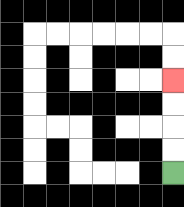{'start': '[7, 7]', 'end': '[7, 3]', 'path_directions': 'U,U,U,U', 'path_coordinates': '[[7, 7], [7, 6], [7, 5], [7, 4], [7, 3]]'}